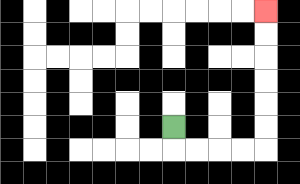{'start': '[7, 5]', 'end': '[11, 0]', 'path_directions': 'D,R,R,R,R,U,U,U,U,U,U', 'path_coordinates': '[[7, 5], [7, 6], [8, 6], [9, 6], [10, 6], [11, 6], [11, 5], [11, 4], [11, 3], [11, 2], [11, 1], [11, 0]]'}